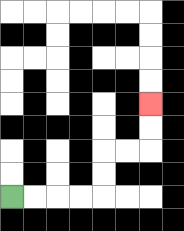{'start': '[0, 8]', 'end': '[6, 4]', 'path_directions': 'R,R,R,R,U,U,R,R,U,U', 'path_coordinates': '[[0, 8], [1, 8], [2, 8], [3, 8], [4, 8], [4, 7], [4, 6], [5, 6], [6, 6], [6, 5], [6, 4]]'}